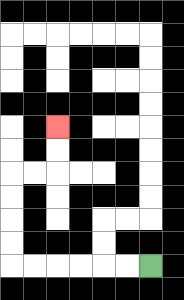{'start': '[6, 11]', 'end': '[2, 5]', 'path_directions': 'L,L,L,L,L,L,U,U,U,U,R,R,U,U', 'path_coordinates': '[[6, 11], [5, 11], [4, 11], [3, 11], [2, 11], [1, 11], [0, 11], [0, 10], [0, 9], [0, 8], [0, 7], [1, 7], [2, 7], [2, 6], [2, 5]]'}